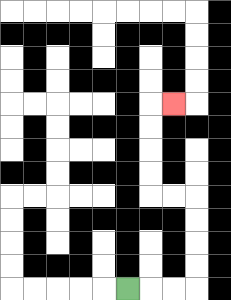{'start': '[5, 12]', 'end': '[7, 4]', 'path_directions': 'R,R,R,U,U,U,U,L,L,U,U,U,U,R', 'path_coordinates': '[[5, 12], [6, 12], [7, 12], [8, 12], [8, 11], [8, 10], [8, 9], [8, 8], [7, 8], [6, 8], [6, 7], [6, 6], [6, 5], [6, 4], [7, 4]]'}